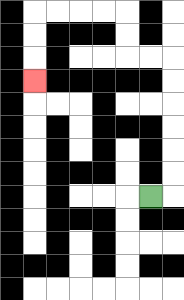{'start': '[6, 8]', 'end': '[1, 3]', 'path_directions': 'R,U,U,U,U,U,U,L,L,U,U,L,L,L,L,D,D,D', 'path_coordinates': '[[6, 8], [7, 8], [7, 7], [7, 6], [7, 5], [7, 4], [7, 3], [7, 2], [6, 2], [5, 2], [5, 1], [5, 0], [4, 0], [3, 0], [2, 0], [1, 0], [1, 1], [1, 2], [1, 3]]'}